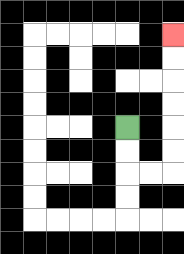{'start': '[5, 5]', 'end': '[7, 1]', 'path_directions': 'D,D,R,R,U,U,U,U,U,U', 'path_coordinates': '[[5, 5], [5, 6], [5, 7], [6, 7], [7, 7], [7, 6], [7, 5], [7, 4], [7, 3], [7, 2], [7, 1]]'}